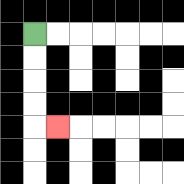{'start': '[1, 1]', 'end': '[2, 5]', 'path_directions': 'D,D,D,D,R', 'path_coordinates': '[[1, 1], [1, 2], [1, 3], [1, 4], [1, 5], [2, 5]]'}